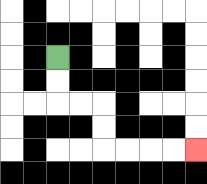{'start': '[2, 2]', 'end': '[8, 6]', 'path_directions': 'D,D,R,R,D,D,R,R,R,R', 'path_coordinates': '[[2, 2], [2, 3], [2, 4], [3, 4], [4, 4], [4, 5], [4, 6], [5, 6], [6, 6], [7, 6], [8, 6]]'}